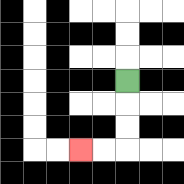{'start': '[5, 3]', 'end': '[3, 6]', 'path_directions': 'D,D,D,L,L', 'path_coordinates': '[[5, 3], [5, 4], [5, 5], [5, 6], [4, 6], [3, 6]]'}